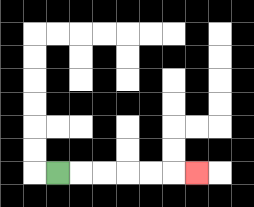{'start': '[2, 7]', 'end': '[8, 7]', 'path_directions': 'R,R,R,R,R,R', 'path_coordinates': '[[2, 7], [3, 7], [4, 7], [5, 7], [6, 7], [7, 7], [8, 7]]'}